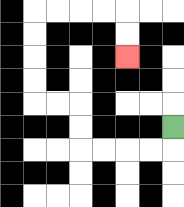{'start': '[7, 5]', 'end': '[5, 2]', 'path_directions': 'D,L,L,L,L,U,U,L,L,U,U,U,U,R,R,R,R,D,D', 'path_coordinates': '[[7, 5], [7, 6], [6, 6], [5, 6], [4, 6], [3, 6], [3, 5], [3, 4], [2, 4], [1, 4], [1, 3], [1, 2], [1, 1], [1, 0], [2, 0], [3, 0], [4, 0], [5, 0], [5, 1], [5, 2]]'}